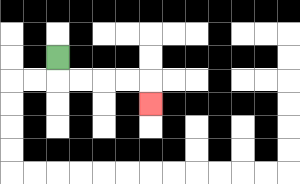{'start': '[2, 2]', 'end': '[6, 4]', 'path_directions': 'D,R,R,R,R,D', 'path_coordinates': '[[2, 2], [2, 3], [3, 3], [4, 3], [5, 3], [6, 3], [6, 4]]'}